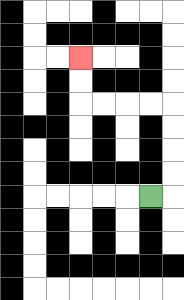{'start': '[6, 8]', 'end': '[3, 2]', 'path_directions': 'R,U,U,U,U,L,L,L,L,U,U', 'path_coordinates': '[[6, 8], [7, 8], [7, 7], [7, 6], [7, 5], [7, 4], [6, 4], [5, 4], [4, 4], [3, 4], [3, 3], [3, 2]]'}